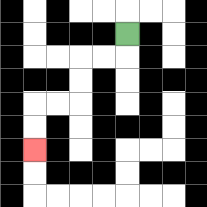{'start': '[5, 1]', 'end': '[1, 6]', 'path_directions': 'D,L,L,D,D,L,L,D,D', 'path_coordinates': '[[5, 1], [5, 2], [4, 2], [3, 2], [3, 3], [3, 4], [2, 4], [1, 4], [1, 5], [1, 6]]'}